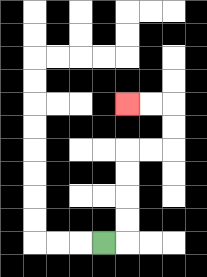{'start': '[4, 10]', 'end': '[5, 4]', 'path_directions': 'R,U,U,U,U,R,R,U,U,L,L', 'path_coordinates': '[[4, 10], [5, 10], [5, 9], [5, 8], [5, 7], [5, 6], [6, 6], [7, 6], [7, 5], [7, 4], [6, 4], [5, 4]]'}